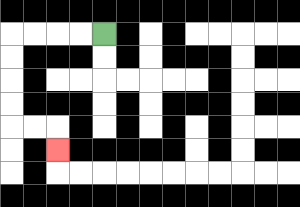{'start': '[4, 1]', 'end': '[2, 6]', 'path_directions': 'L,L,L,L,D,D,D,D,R,R,D', 'path_coordinates': '[[4, 1], [3, 1], [2, 1], [1, 1], [0, 1], [0, 2], [0, 3], [0, 4], [0, 5], [1, 5], [2, 5], [2, 6]]'}